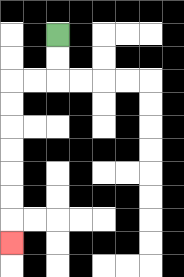{'start': '[2, 1]', 'end': '[0, 10]', 'path_directions': 'D,D,L,L,D,D,D,D,D,D,D', 'path_coordinates': '[[2, 1], [2, 2], [2, 3], [1, 3], [0, 3], [0, 4], [0, 5], [0, 6], [0, 7], [0, 8], [0, 9], [0, 10]]'}